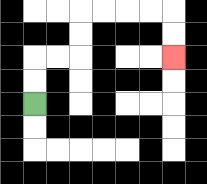{'start': '[1, 4]', 'end': '[7, 2]', 'path_directions': 'U,U,R,R,U,U,R,R,R,R,D,D', 'path_coordinates': '[[1, 4], [1, 3], [1, 2], [2, 2], [3, 2], [3, 1], [3, 0], [4, 0], [5, 0], [6, 0], [7, 0], [7, 1], [7, 2]]'}